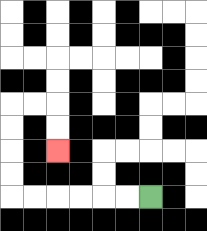{'start': '[6, 8]', 'end': '[2, 6]', 'path_directions': 'L,L,L,L,L,L,U,U,U,U,R,R,D,D', 'path_coordinates': '[[6, 8], [5, 8], [4, 8], [3, 8], [2, 8], [1, 8], [0, 8], [0, 7], [0, 6], [0, 5], [0, 4], [1, 4], [2, 4], [2, 5], [2, 6]]'}